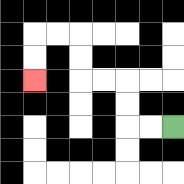{'start': '[7, 5]', 'end': '[1, 3]', 'path_directions': 'L,L,U,U,L,L,U,U,L,L,D,D', 'path_coordinates': '[[7, 5], [6, 5], [5, 5], [5, 4], [5, 3], [4, 3], [3, 3], [3, 2], [3, 1], [2, 1], [1, 1], [1, 2], [1, 3]]'}